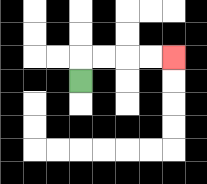{'start': '[3, 3]', 'end': '[7, 2]', 'path_directions': 'U,R,R,R,R', 'path_coordinates': '[[3, 3], [3, 2], [4, 2], [5, 2], [6, 2], [7, 2]]'}